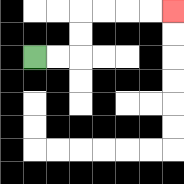{'start': '[1, 2]', 'end': '[7, 0]', 'path_directions': 'R,R,U,U,R,R,R,R', 'path_coordinates': '[[1, 2], [2, 2], [3, 2], [3, 1], [3, 0], [4, 0], [5, 0], [6, 0], [7, 0]]'}